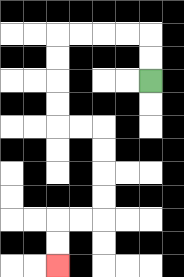{'start': '[6, 3]', 'end': '[2, 11]', 'path_directions': 'U,U,L,L,L,L,D,D,D,D,R,R,D,D,D,D,L,L,D,D', 'path_coordinates': '[[6, 3], [6, 2], [6, 1], [5, 1], [4, 1], [3, 1], [2, 1], [2, 2], [2, 3], [2, 4], [2, 5], [3, 5], [4, 5], [4, 6], [4, 7], [4, 8], [4, 9], [3, 9], [2, 9], [2, 10], [2, 11]]'}